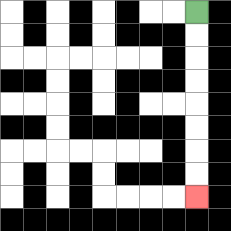{'start': '[8, 0]', 'end': '[8, 8]', 'path_directions': 'D,D,D,D,D,D,D,D', 'path_coordinates': '[[8, 0], [8, 1], [8, 2], [8, 3], [8, 4], [8, 5], [8, 6], [8, 7], [8, 8]]'}